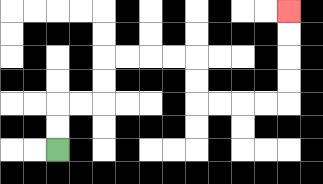{'start': '[2, 6]', 'end': '[12, 0]', 'path_directions': 'U,U,R,R,U,U,R,R,R,R,D,D,R,R,R,R,U,U,U,U', 'path_coordinates': '[[2, 6], [2, 5], [2, 4], [3, 4], [4, 4], [4, 3], [4, 2], [5, 2], [6, 2], [7, 2], [8, 2], [8, 3], [8, 4], [9, 4], [10, 4], [11, 4], [12, 4], [12, 3], [12, 2], [12, 1], [12, 0]]'}